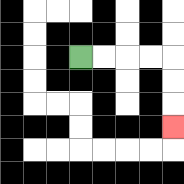{'start': '[3, 2]', 'end': '[7, 5]', 'path_directions': 'R,R,R,R,D,D,D', 'path_coordinates': '[[3, 2], [4, 2], [5, 2], [6, 2], [7, 2], [7, 3], [7, 4], [7, 5]]'}